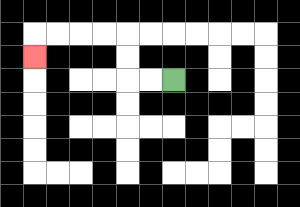{'start': '[7, 3]', 'end': '[1, 2]', 'path_directions': 'L,L,U,U,L,L,L,L,D', 'path_coordinates': '[[7, 3], [6, 3], [5, 3], [5, 2], [5, 1], [4, 1], [3, 1], [2, 1], [1, 1], [1, 2]]'}